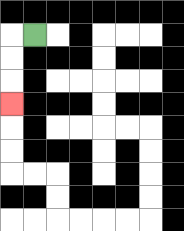{'start': '[1, 1]', 'end': '[0, 4]', 'path_directions': 'L,D,D,D', 'path_coordinates': '[[1, 1], [0, 1], [0, 2], [0, 3], [0, 4]]'}